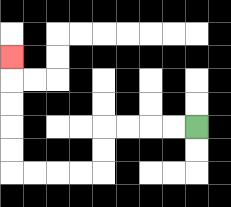{'start': '[8, 5]', 'end': '[0, 2]', 'path_directions': 'L,L,L,L,D,D,L,L,L,L,U,U,U,U,U', 'path_coordinates': '[[8, 5], [7, 5], [6, 5], [5, 5], [4, 5], [4, 6], [4, 7], [3, 7], [2, 7], [1, 7], [0, 7], [0, 6], [0, 5], [0, 4], [0, 3], [0, 2]]'}